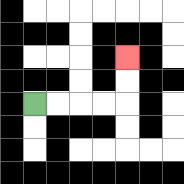{'start': '[1, 4]', 'end': '[5, 2]', 'path_directions': 'R,R,R,R,U,U', 'path_coordinates': '[[1, 4], [2, 4], [3, 4], [4, 4], [5, 4], [5, 3], [5, 2]]'}